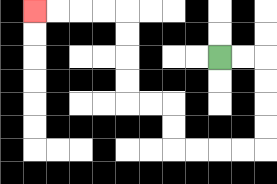{'start': '[9, 2]', 'end': '[1, 0]', 'path_directions': 'R,R,D,D,D,D,L,L,L,L,U,U,L,L,U,U,U,U,L,L,L,L', 'path_coordinates': '[[9, 2], [10, 2], [11, 2], [11, 3], [11, 4], [11, 5], [11, 6], [10, 6], [9, 6], [8, 6], [7, 6], [7, 5], [7, 4], [6, 4], [5, 4], [5, 3], [5, 2], [5, 1], [5, 0], [4, 0], [3, 0], [2, 0], [1, 0]]'}